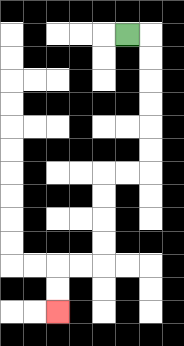{'start': '[5, 1]', 'end': '[2, 13]', 'path_directions': 'R,D,D,D,D,D,D,L,L,D,D,D,D,L,L,D,D', 'path_coordinates': '[[5, 1], [6, 1], [6, 2], [6, 3], [6, 4], [6, 5], [6, 6], [6, 7], [5, 7], [4, 7], [4, 8], [4, 9], [4, 10], [4, 11], [3, 11], [2, 11], [2, 12], [2, 13]]'}